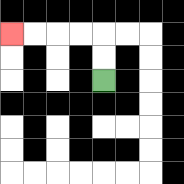{'start': '[4, 3]', 'end': '[0, 1]', 'path_directions': 'U,U,L,L,L,L', 'path_coordinates': '[[4, 3], [4, 2], [4, 1], [3, 1], [2, 1], [1, 1], [0, 1]]'}